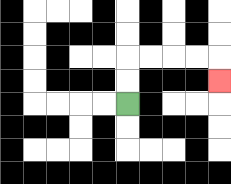{'start': '[5, 4]', 'end': '[9, 3]', 'path_directions': 'U,U,R,R,R,R,D', 'path_coordinates': '[[5, 4], [5, 3], [5, 2], [6, 2], [7, 2], [8, 2], [9, 2], [9, 3]]'}